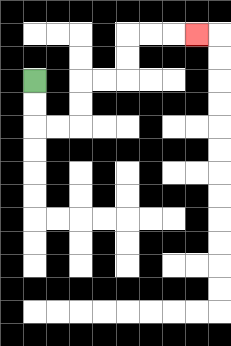{'start': '[1, 3]', 'end': '[8, 1]', 'path_directions': 'D,D,R,R,U,U,R,R,U,U,R,R,R', 'path_coordinates': '[[1, 3], [1, 4], [1, 5], [2, 5], [3, 5], [3, 4], [3, 3], [4, 3], [5, 3], [5, 2], [5, 1], [6, 1], [7, 1], [8, 1]]'}